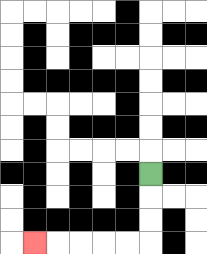{'start': '[6, 7]', 'end': '[1, 10]', 'path_directions': 'D,D,D,L,L,L,L,L', 'path_coordinates': '[[6, 7], [6, 8], [6, 9], [6, 10], [5, 10], [4, 10], [3, 10], [2, 10], [1, 10]]'}